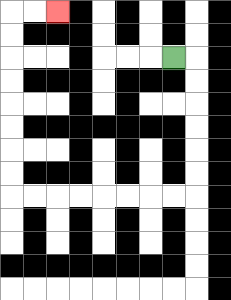{'start': '[7, 2]', 'end': '[2, 0]', 'path_directions': 'R,D,D,D,D,D,D,L,L,L,L,L,L,L,L,U,U,U,U,U,U,U,U,R,R', 'path_coordinates': '[[7, 2], [8, 2], [8, 3], [8, 4], [8, 5], [8, 6], [8, 7], [8, 8], [7, 8], [6, 8], [5, 8], [4, 8], [3, 8], [2, 8], [1, 8], [0, 8], [0, 7], [0, 6], [0, 5], [0, 4], [0, 3], [0, 2], [0, 1], [0, 0], [1, 0], [2, 0]]'}